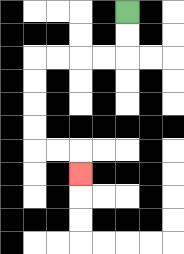{'start': '[5, 0]', 'end': '[3, 7]', 'path_directions': 'D,D,L,L,L,L,D,D,D,D,R,R,D', 'path_coordinates': '[[5, 0], [5, 1], [5, 2], [4, 2], [3, 2], [2, 2], [1, 2], [1, 3], [1, 4], [1, 5], [1, 6], [2, 6], [3, 6], [3, 7]]'}